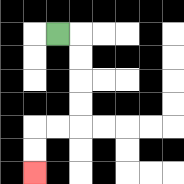{'start': '[2, 1]', 'end': '[1, 7]', 'path_directions': 'R,D,D,D,D,L,L,D,D', 'path_coordinates': '[[2, 1], [3, 1], [3, 2], [3, 3], [3, 4], [3, 5], [2, 5], [1, 5], [1, 6], [1, 7]]'}